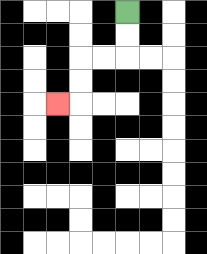{'start': '[5, 0]', 'end': '[2, 4]', 'path_directions': 'D,D,L,L,D,D,L', 'path_coordinates': '[[5, 0], [5, 1], [5, 2], [4, 2], [3, 2], [3, 3], [3, 4], [2, 4]]'}